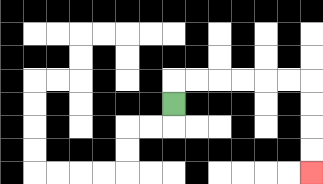{'start': '[7, 4]', 'end': '[13, 7]', 'path_directions': 'U,R,R,R,R,R,R,D,D,D,D', 'path_coordinates': '[[7, 4], [7, 3], [8, 3], [9, 3], [10, 3], [11, 3], [12, 3], [13, 3], [13, 4], [13, 5], [13, 6], [13, 7]]'}